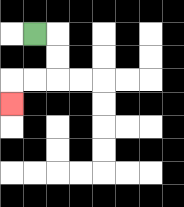{'start': '[1, 1]', 'end': '[0, 4]', 'path_directions': 'R,D,D,L,L,D', 'path_coordinates': '[[1, 1], [2, 1], [2, 2], [2, 3], [1, 3], [0, 3], [0, 4]]'}